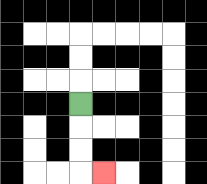{'start': '[3, 4]', 'end': '[4, 7]', 'path_directions': 'D,D,D,R', 'path_coordinates': '[[3, 4], [3, 5], [3, 6], [3, 7], [4, 7]]'}